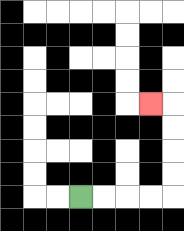{'start': '[3, 8]', 'end': '[6, 4]', 'path_directions': 'R,R,R,R,U,U,U,U,L', 'path_coordinates': '[[3, 8], [4, 8], [5, 8], [6, 8], [7, 8], [7, 7], [7, 6], [7, 5], [7, 4], [6, 4]]'}